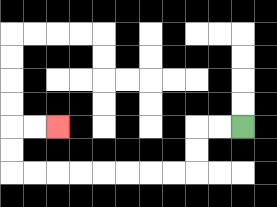{'start': '[10, 5]', 'end': '[2, 5]', 'path_directions': 'L,L,D,D,L,L,L,L,L,L,L,L,U,U,R,R', 'path_coordinates': '[[10, 5], [9, 5], [8, 5], [8, 6], [8, 7], [7, 7], [6, 7], [5, 7], [4, 7], [3, 7], [2, 7], [1, 7], [0, 7], [0, 6], [0, 5], [1, 5], [2, 5]]'}